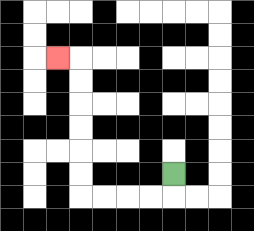{'start': '[7, 7]', 'end': '[2, 2]', 'path_directions': 'D,L,L,L,L,U,U,U,U,U,U,L', 'path_coordinates': '[[7, 7], [7, 8], [6, 8], [5, 8], [4, 8], [3, 8], [3, 7], [3, 6], [3, 5], [3, 4], [3, 3], [3, 2], [2, 2]]'}